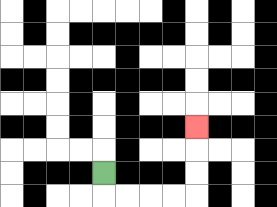{'start': '[4, 7]', 'end': '[8, 5]', 'path_directions': 'D,R,R,R,R,U,U,U', 'path_coordinates': '[[4, 7], [4, 8], [5, 8], [6, 8], [7, 8], [8, 8], [8, 7], [8, 6], [8, 5]]'}